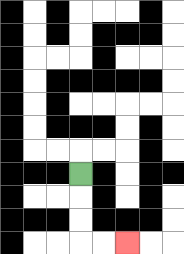{'start': '[3, 7]', 'end': '[5, 10]', 'path_directions': 'D,D,D,R,R', 'path_coordinates': '[[3, 7], [3, 8], [3, 9], [3, 10], [4, 10], [5, 10]]'}